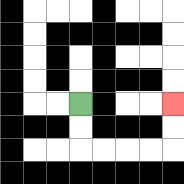{'start': '[3, 4]', 'end': '[7, 4]', 'path_directions': 'D,D,R,R,R,R,U,U', 'path_coordinates': '[[3, 4], [3, 5], [3, 6], [4, 6], [5, 6], [6, 6], [7, 6], [7, 5], [7, 4]]'}